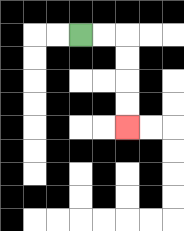{'start': '[3, 1]', 'end': '[5, 5]', 'path_directions': 'R,R,D,D,D,D', 'path_coordinates': '[[3, 1], [4, 1], [5, 1], [5, 2], [5, 3], [5, 4], [5, 5]]'}